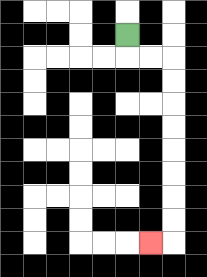{'start': '[5, 1]', 'end': '[6, 10]', 'path_directions': 'D,R,R,D,D,D,D,D,D,D,D,L', 'path_coordinates': '[[5, 1], [5, 2], [6, 2], [7, 2], [7, 3], [7, 4], [7, 5], [7, 6], [7, 7], [7, 8], [7, 9], [7, 10], [6, 10]]'}